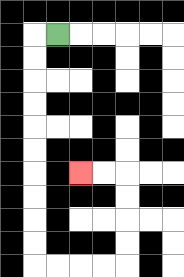{'start': '[2, 1]', 'end': '[3, 7]', 'path_directions': 'L,D,D,D,D,D,D,D,D,D,D,R,R,R,R,U,U,U,U,L,L', 'path_coordinates': '[[2, 1], [1, 1], [1, 2], [1, 3], [1, 4], [1, 5], [1, 6], [1, 7], [1, 8], [1, 9], [1, 10], [1, 11], [2, 11], [3, 11], [4, 11], [5, 11], [5, 10], [5, 9], [5, 8], [5, 7], [4, 7], [3, 7]]'}